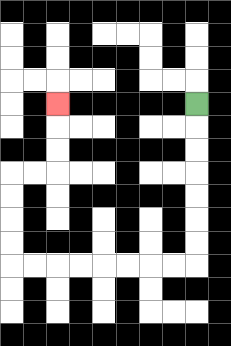{'start': '[8, 4]', 'end': '[2, 4]', 'path_directions': 'D,D,D,D,D,D,D,L,L,L,L,L,L,L,L,U,U,U,U,R,R,U,U,U', 'path_coordinates': '[[8, 4], [8, 5], [8, 6], [8, 7], [8, 8], [8, 9], [8, 10], [8, 11], [7, 11], [6, 11], [5, 11], [4, 11], [3, 11], [2, 11], [1, 11], [0, 11], [0, 10], [0, 9], [0, 8], [0, 7], [1, 7], [2, 7], [2, 6], [2, 5], [2, 4]]'}